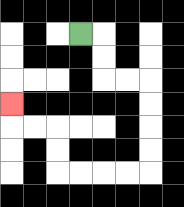{'start': '[3, 1]', 'end': '[0, 4]', 'path_directions': 'R,D,D,R,R,D,D,D,D,L,L,L,L,U,U,L,L,U', 'path_coordinates': '[[3, 1], [4, 1], [4, 2], [4, 3], [5, 3], [6, 3], [6, 4], [6, 5], [6, 6], [6, 7], [5, 7], [4, 7], [3, 7], [2, 7], [2, 6], [2, 5], [1, 5], [0, 5], [0, 4]]'}